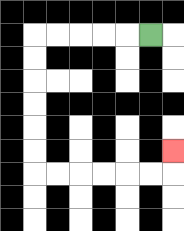{'start': '[6, 1]', 'end': '[7, 6]', 'path_directions': 'L,L,L,L,L,D,D,D,D,D,D,R,R,R,R,R,R,U', 'path_coordinates': '[[6, 1], [5, 1], [4, 1], [3, 1], [2, 1], [1, 1], [1, 2], [1, 3], [1, 4], [1, 5], [1, 6], [1, 7], [2, 7], [3, 7], [4, 7], [5, 7], [6, 7], [7, 7], [7, 6]]'}